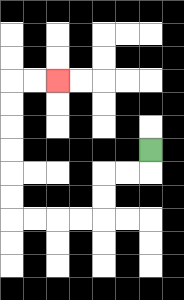{'start': '[6, 6]', 'end': '[2, 3]', 'path_directions': 'D,L,L,D,D,L,L,L,L,U,U,U,U,U,U,R,R', 'path_coordinates': '[[6, 6], [6, 7], [5, 7], [4, 7], [4, 8], [4, 9], [3, 9], [2, 9], [1, 9], [0, 9], [0, 8], [0, 7], [0, 6], [0, 5], [0, 4], [0, 3], [1, 3], [2, 3]]'}